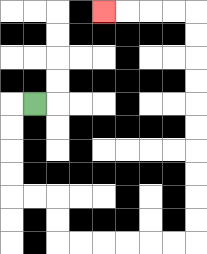{'start': '[1, 4]', 'end': '[4, 0]', 'path_directions': 'L,D,D,D,D,R,R,D,D,R,R,R,R,R,R,U,U,U,U,U,U,U,U,U,U,L,L,L,L', 'path_coordinates': '[[1, 4], [0, 4], [0, 5], [0, 6], [0, 7], [0, 8], [1, 8], [2, 8], [2, 9], [2, 10], [3, 10], [4, 10], [5, 10], [6, 10], [7, 10], [8, 10], [8, 9], [8, 8], [8, 7], [8, 6], [8, 5], [8, 4], [8, 3], [8, 2], [8, 1], [8, 0], [7, 0], [6, 0], [5, 0], [4, 0]]'}